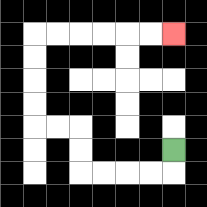{'start': '[7, 6]', 'end': '[7, 1]', 'path_directions': 'D,L,L,L,L,U,U,L,L,U,U,U,U,R,R,R,R,R,R', 'path_coordinates': '[[7, 6], [7, 7], [6, 7], [5, 7], [4, 7], [3, 7], [3, 6], [3, 5], [2, 5], [1, 5], [1, 4], [1, 3], [1, 2], [1, 1], [2, 1], [3, 1], [4, 1], [5, 1], [6, 1], [7, 1]]'}